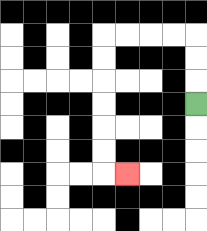{'start': '[8, 4]', 'end': '[5, 7]', 'path_directions': 'U,U,U,L,L,L,L,D,D,D,D,D,D,R', 'path_coordinates': '[[8, 4], [8, 3], [8, 2], [8, 1], [7, 1], [6, 1], [5, 1], [4, 1], [4, 2], [4, 3], [4, 4], [4, 5], [4, 6], [4, 7], [5, 7]]'}